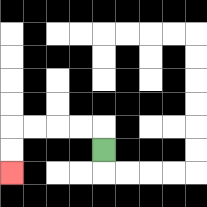{'start': '[4, 6]', 'end': '[0, 7]', 'path_directions': 'U,L,L,L,L,D,D', 'path_coordinates': '[[4, 6], [4, 5], [3, 5], [2, 5], [1, 5], [0, 5], [0, 6], [0, 7]]'}